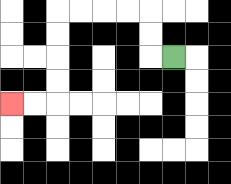{'start': '[7, 2]', 'end': '[0, 4]', 'path_directions': 'L,U,U,L,L,L,L,D,D,D,D,L,L', 'path_coordinates': '[[7, 2], [6, 2], [6, 1], [6, 0], [5, 0], [4, 0], [3, 0], [2, 0], [2, 1], [2, 2], [2, 3], [2, 4], [1, 4], [0, 4]]'}